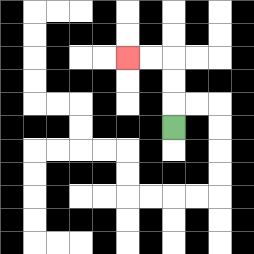{'start': '[7, 5]', 'end': '[5, 2]', 'path_directions': 'U,U,U,L,L', 'path_coordinates': '[[7, 5], [7, 4], [7, 3], [7, 2], [6, 2], [5, 2]]'}